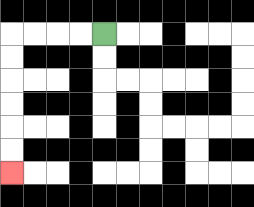{'start': '[4, 1]', 'end': '[0, 7]', 'path_directions': 'L,L,L,L,D,D,D,D,D,D', 'path_coordinates': '[[4, 1], [3, 1], [2, 1], [1, 1], [0, 1], [0, 2], [0, 3], [0, 4], [0, 5], [0, 6], [0, 7]]'}